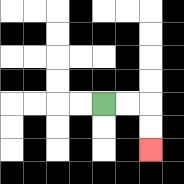{'start': '[4, 4]', 'end': '[6, 6]', 'path_directions': 'R,R,D,D', 'path_coordinates': '[[4, 4], [5, 4], [6, 4], [6, 5], [6, 6]]'}